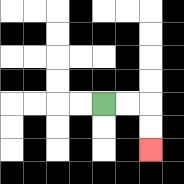{'start': '[4, 4]', 'end': '[6, 6]', 'path_directions': 'R,R,D,D', 'path_coordinates': '[[4, 4], [5, 4], [6, 4], [6, 5], [6, 6]]'}